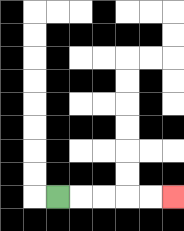{'start': '[2, 8]', 'end': '[7, 8]', 'path_directions': 'R,R,R,R,R', 'path_coordinates': '[[2, 8], [3, 8], [4, 8], [5, 8], [6, 8], [7, 8]]'}